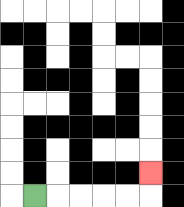{'start': '[1, 8]', 'end': '[6, 7]', 'path_directions': 'R,R,R,R,R,U', 'path_coordinates': '[[1, 8], [2, 8], [3, 8], [4, 8], [5, 8], [6, 8], [6, 7]]'}